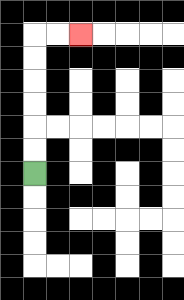{'start': '[1, 7]', 'end': '[3, 1]', 'path_directions': 'U,U,U,U,U,U,R,R', 'path_coordinates': '[[1, 7], [1, 6], [1, 5], [1, 4], [1, 3], [1, 2], [1, 1], [2, 1], [3, 1]]'}